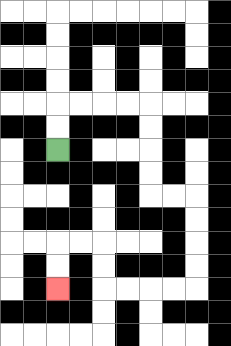{'start': '[2, 6]', 'end': '[2, 12]', 'path_directions': 'U,U,R,R,R,R,D,D,D,D,R,R,D,D,D,D,L,L,L,L,U,U,L,L,D,D', 'path_coordinates': '[[2, 6], [2, 5], [2, 4], [3, 4], [4, 4], [5, 4], [6, 4], [6, 5], [6, 6], [6, 7], [6, 8], [7, 8], [8, 8], [8, 9], [8, 10], [8, 11], [8, 12], [7, 12], [6, 12], [5, 12], [4, 12], [4, 11], [4, 10], [3, 10], [2, 10], [2, 11], [2, 12]]'}